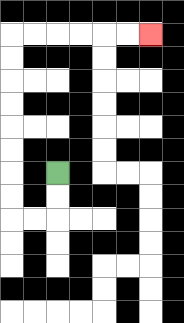{'start': '[2, 7]', 'end': '[6, 1]', 'path_directions': 'D,D,L,L,U,U,U,U,U,U,U,U,R,R,R,R,R,R', 'path_coordinates': '[[2, 7], [2, 8], [2, 9], [1, 9], [0, 9], [0, 8], [0, 7], [0, 6], [0, 5], [0, 4], [0, 3], [0, 2], [0, 1], [1, 1], [2, 1], [3, 1], [4, 1], [5, 1], [6, 1]]'}